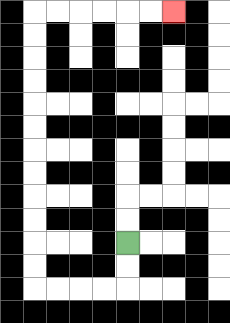{'start': '[5, 10]', 'end': '[7, 0]', 'path_directions': 'D,D,L,L,L,L,U,U,U,U,U,U,U,U,U,U,U,U,R,R,R,R,R,R', 'path_coordinates': '[[5, 10], [5, 11], [5, 12], [4, 12], [3, 12], [2, 12], [1, 12], [1, 11], [1, 10], [1, 9], [1, 8], [1, 7], [1, 6], [1, 5], [1, 4], [1, 3], [1, 2], [1, 1], [1, 0], [2, 0], [3, 0], [4, 0], [5, 0], [6, 0], [7, 0]]'}